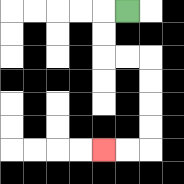{'start': '[5, 0]', 'end': '[4, 6]', 'path_directions': 'L,D,D,R,R,D,D,D,D,L,L', 'path_coordinates': '[[5, 0], [4, 0], [4, 1], [4, 2], [5, 2], [6, 2], [6, 3], [6, 4], [6, 5], [6, 6], [5, 6], [4, 6]]'}